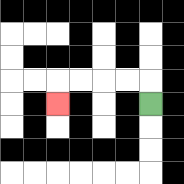{'start': '[6, 4]', 'end': '[2, 4]', 'path_directions': 'U,L,L,L,L,D', 'path_coordinates': '[[6, 4], [6, 3], [5, 3], [4, 3], [3, 3], [2, 3], [2, 4]]'}